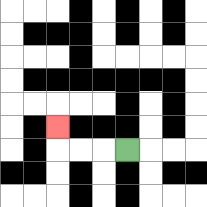{'start': '[5, 6]', 'end': '[2, 5]', 'path_directions': 'L,L,L,U', 'path_coordinates': '[[5, 6], [4, 6], [3, 6], [2, 6], [2, 5]]'}